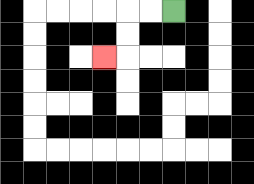{'start': '[7, 0]', 'end': '[4, 2]', 'path_directions': 'L,L,D,D,L', 'path_coordinates': '[[7, 0], [6, 0], [5, 0], [5, 1], [5, 2], [4, 2]]'}